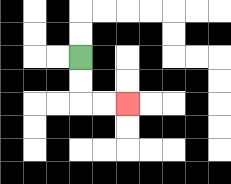{'start': '[3, 2]', 'end': '[5, 4]', 'path_directions': 'D,D,R,R', 'path_coordinates': '[[3, 2], [3, 3], [3, 4], [4, 4], [5, 4]]'}